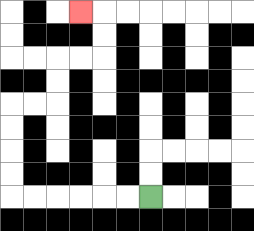{'start': '[6, 8]', 'end': '[3, 0]', 'path_directions': 'L,L,L,L,L,L,U,U,U,U,R,R,U,U,R,R,U,U,L', 'path_coordinates': '[[6, 8], [5, 8], [4, 8], [3, 8], [2, 8], [1, 8], [0, 8], [0, 7], [0, 6], [0, 5], [0, 4], [1, 4], [2, 4], [2, 3], [2, 2], [3, 2], [4, 2], [4, 1], [4, 0], [3, 0]]'}